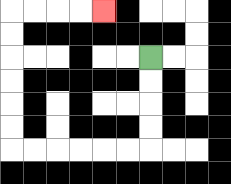{'start': '[6, 2]', 'end': '[4, 0]', 'path_directions': 'D,D,D,D,L,L,L,L,L,L,U,U,U,U,U,U,R,R,R,R', 'path_coordinates': '[[6, 2], [6, 3], [6, 4], [6, 5], [6, 6], [5, 6], [4, 6], [3, 6], [2, 6], [1, 6], [0, 6], [0, 5], [0, 4], [0, 3], [0, 2], [0, 1], [0, 0], [1, 0], [2, 0], [3, 0], [4, 0]]'}